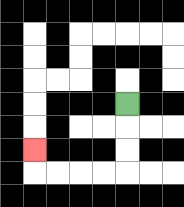{'start': '[5, 4]', 'end': '[1, 6]', 'path_directions': 'D,D,D,L,L,L,L,U', 'path_coordinates': '[[5, 4], [5, 5], [5, 6], [5, 7], [4, 7], [3, 7], [2, 7], [1, 7], [1, 6]]'}